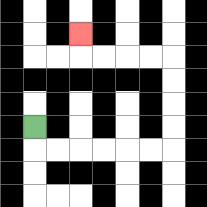{'start': '[1, 5]', 'end': '[3, 1]', 'path_directions': 'D,R,R,R,R,R,R,U,U,U,U,L,L,L,L,U', 'path_coordinates': '[[1, 5], [1, 6], [2, 6], [3, 6], [4, 6], [5, 6], [6, 6], [7, 6], [7, 5], [7, 4], [7, 3], [7, 2], [6, 2], [5, 2], [4, 2], [3, 2], [3, 1]]'}